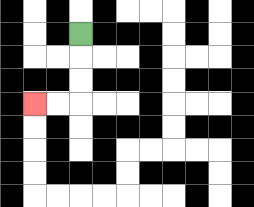{'start': '[3, 1]', 'end': '[1, 4]', 'path_directions': 'D,D,D,L,L', 'path_coordinates': '[[3, 1], [3, 2], [3, 3], [3, 4], [2, 4], [1, 4]]'}